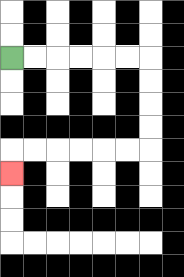{'start': '[0, 2]', 'end': '[0, 7]', 'path_directions': 'R,R,R,R,R,R,D,D,D,D,L,L,L,L,L,L,D', 'path_coordinates': '[[0, 2], [1, 2], [2, 2], [3, 2], [4, 2], [5, 2], [6, 2], [6, 3], [6, 4], [6, 5], [6, 6], [5, 6], [4, 6], [3, 6], [2, 6], [1, 6], [0, 6], [0, 7]]'}